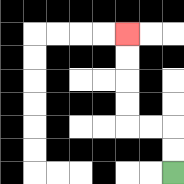{'start': '[7, 7]', 'end': '[5, 1]', 'path_directions': 'U,U,L,L,U,U,U,U', 'path_coordinates': '[[7, 7], [7, 6], [7, 5], [6, 5], [5, 5], [5, 4], [5, 3], [5, 2], [5, 1]]'}